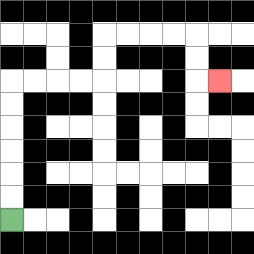{'start': '[0, 9]', 'end': '[9, 3]', 'path_directions': 'U,U,U,U,U,U,R,R,R,R,U,U,R,R,R,R,D,D,R', 'path_coordinates': '[[0, 9], [0, 8], [0, 7], [0, 6], [0, 5], [0, 4], [0, 3], [1, 3], [2, 3], [3, 3], [4, 3], [4, 2], [4, 1], [5, 1], [6, 1], [7, 1], [8, 1], [8, 2], [8, 3], [9, 3]]'}